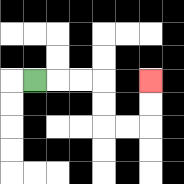{'start': '[1, 3]', 'end': '[6, 3]', 'path_directions': 'R,R,R,D,D,R,R,U,U', 'path_coordinates': '[[1, 3], [2, 3], [3, 3], [4, 3], [4, 4], [4, 5], [5, 5], [6, 5], [6, 4], [6, 3]]'}